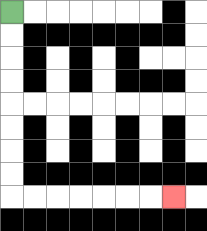{'start': '[0, 0]', 'end': '[7, 8]', 'path_directions': 'D,D,D,D,D,D,D,D,R,R,R,R,R,R,R', 'path_coordinates': '[[0, 0], [0, 1], [0, 2], [0, 3], [0, 4], [0, 5], [0, 6], [0, 7], [0, 8], [1, 8], [2, 8], [3, 8], [4, 8], [5, 8], [6, 8], [7, 8]]'}